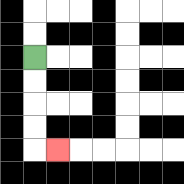{'start': '[1, 2]', 'end': '[2, 6]', 'path_directions': 'D,D,D,D,R', 'path_coordinates': '[[1, 2], [1, 3], [1, 4], [1, 5], [1, 6], [2, 6]]'}